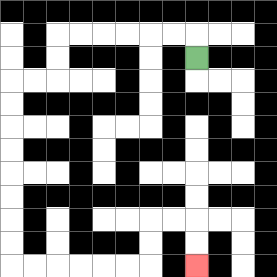{'start': '[8, 2]', 'end': '[8, 11]', 'path_directions': 'U,L,L,L,L,L,L,D,D,L,L,D,D,D,D,D,D,D,D,R,R,R,R,R,R,U,U,R,R,D,D', 'path_coordinates': '[[8, 2], [8, 1], [7, 1], [6, 1], [5, 1], [4, 1], [3, 1], [2, 1], [2, 2], [2, 3], [1, 3], [0, 3], [0, 4], [0, 5], [0, 6], [0, 7], [0, 8], [0, 9], [0, 10], [0, 11], [1, 11], [2, 11], [3, 11], [4, 11], [5, 11], [6, 11], [6, 10], [6, 9], [7, 9], [8, 9], [8, 10], [8, 11]]'}